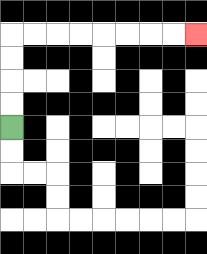{'start': '[0, 5]', 'end': '[8, 1]', 'path_directions': 'U,U,U,U,R,R,R,R,R,R,R,R', 'path_coordinates': '[[0, 5], [0, 4], [0, 3], [0, 2], [0, 1], [1, 1], [2, 1], [3, 1], [4, 1], [5, 1], [6, 1], [7, 1], [8, 1]]'}